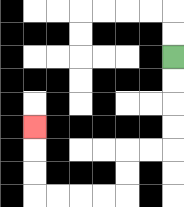{'start': '[7, 2]', 'end': '[1, 5]', 'path_directions': 'D,D,D,D,L,L,D,D,L,L,L,L,U,U,U', 'path_coordinates': '[[7, 2], [7, 3], [7, 4], [7, 5], [7, 6], [6, 6], [5, 6], [5, 7], [5, 8], [4, 8], [3, 8], [2, 8], [1, 8], [1, 7], [1, 6], [1, 5]]'}